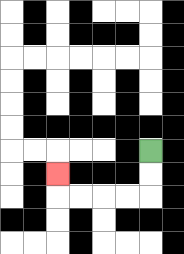{'start': '[6, 6]', 'end': '[2, 7]', 'path_directions': 'D,D,L,L,L,L,U', 'path_coordinates': '[[6, 6], [6, 7], [6, 8], [5, 8], [4, 8], [3, 8], [2, 8], [2, 7]]'}